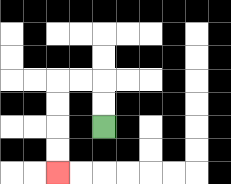{'start': '[4, 5]', 'end': '[2, 7]', 'path_directions': 'U,U,L,L,D,D,D,D', 'path_coordinates': '[[4, 5], [4, 4], [4, 3], [3, 3], [2, 3], [2, 4], [2, 5], [2, 6], [2, 7]]'}